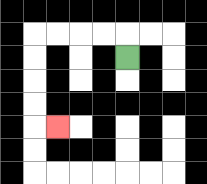{'start': '[5, 2]', 'end': '[2, 5]', 'path_directions': 'U,L,L,L,L,D,D,D,D,R', 'path_coordinates': '[[5, 2], [5, 1], [4, 1], [3, 1], [2, 1], [1, 1], [1, 2], [1, 3], [1, 4], [1, 5], [2, 5]]'}